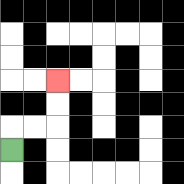{'start': '[0, 6]', 'end': '[2, 3]', 'path_directions': 'U,R,R,U,U', 'path_coordinates': '[[0, 6], [0, 5], [1, 5], [2, 5], [2, 4], [2, 3]]'}